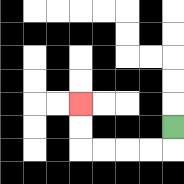{'start': '[7, 5]', 'end': '[3, 4]', 'path_directions': 'D,L,L,L,L,U,U', 'path_coordinates': '[[7, 5], [7, 6], [6, 6], [5, 6], [4, 6], [3, 6], [3, 5], [3, 4]]'}